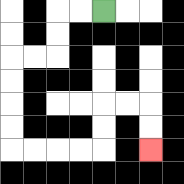{'start': '[4, 0]', 'end': '[6, 6]', 'path_directions': 'L,L,D,D,L,L,D,D,D,D,R,R,R,R,U,U,R,R,D,D', 'path_coordinates': '[[4, 0], [3, 0], [2, 0], [2, 1], [2, 2], [1, 2], [0, 2], [0, 3], [0, 4], [0, 5], [0, 6], [1, 6], [2, 6], [3, 6], [4, 6], [4, 5], [4, 4], [5, 4], [6, 4], [6, 5], [6, 6]]'}